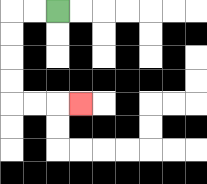{'start': '[2, 0]', 'end': '[3, 4]', 'path_directions': 'L,L,D,D,D,D,R,R,R', 'path_coordinates': '[[2, 0], [1, 0], [0, 0], [0, 1], [0, 2], [0, 3], [0, 4], [1, 4], [2, 4], [3, 4]]'}